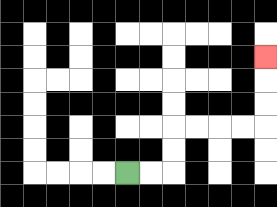{'start': '[5, 7]', 'end': '[11, 2]', 'path_directions': 'R,R,U,U,R,R,R,R,U,U,U', 'path_coordinates': '[[5, 7], [6, 7], [7, 7], [7, 6], [7, 5], [8, 5], [9, 5], [10, 5], [11, 5], [11, 4], [11, 3], [11, 2]]'}